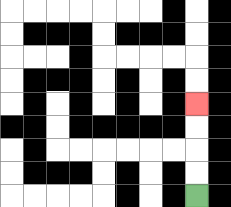{'start': '[8, 8]', 'end': '[8, 4]', 'path_directions': 'U,U,U,U', 'path_coordinates': '[[8, 8], [8, 7], [8, 6], [8, 5], [8, 4]]'}